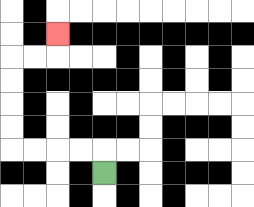{'start': '[4, 7]', 'end': '[2, 1]', 'path_directions': 'U,L,L,L,L,U,U,U,U,R,R,U', 'path_coordinates': '[[4, 7], [4, 6], [3, 6], [2, 6], [1, 6], [0, 6], [0, 5], [0, 4], [0, 3], [0, 2], [1, 2], [2, 2], [2, 1]]'}